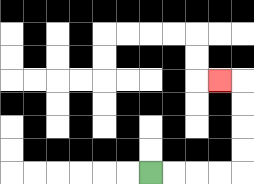{'start': '[6, 7]', 'end': '[9, 3]', 'path_directions': 'R,R,R,R,U,U,U,U,L', 'path_coordinates': '[[6, 7], [7, 7], [8, 7], [9, 7], [10, 7], [10, 6], [10, 5], [10, 4], [10, 3], [9, 3]]'}